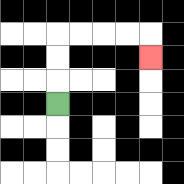{'start': '[2, 4]', 'end': '[6, 2]', 'path_directions': 'U,U,U,R,R,R,R,D', 'path_coordinates': '[[2, 4], [2, 3], [2, 2], [2, 1], [3, 1], [4, 1], [5, 1], [6, 1], [6, 2]]'}